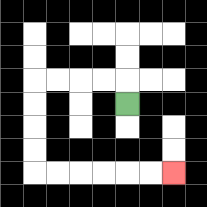{'start': '[5, 4]', 'end': '[7, 7]', 'path_directions': 'U,L,L,L,L,D,D,D,D,R,R,R,R,R,R', 'path_coordinates': '[[5, 4], [5, 3], [4, 3], [3, 3], [2, 3], [1, 3], [1, 4], [1, 5], [1, 6], [1, 7], [2, 7], [3, 7], [4, 7], [5, 7], [6, 7], [7, 7]]'}